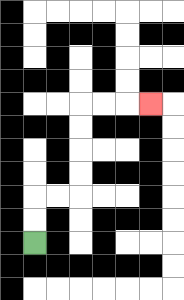{'start': '[1, 10]', 'end': '[6, 4]', 'path_directions': 'U,U,R,R,U,U,U,U,R,R,R', 'path_coordinates': '[[1, 10], [1, 9], [1, 8], [2, 8], [3, 8], [3, 7], [3, 6], [3, 5], [3, 4], [4, 4], [5, 4], [6, 4]]'}